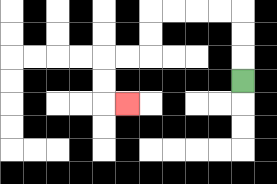{'start': '[10, 3]', 'end': '[5, 4]', 'path_directions': 'U,U,U,L,L,L,L,D,D,L,L,D,D,R', 'path_coordinates': '[[10, 3], [10, 2], [10, 1], [10, 0], [9, 0], [8, 0], [7, 0], [6, 0], [6, 1], [6, 2], [5, 2], [4, 2], [4, 3], [4, 4], [5, 4]]'}